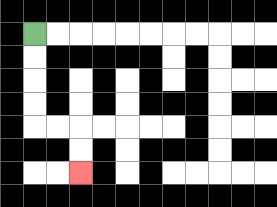{'start': '[1, 1]', 'end': '[3, 7]', 'path_directions': 'D,D,D,D,R,R,D,D', 'path_coordinates': '[[1, 1], [1, 2], [1, 3], [1, 4], [1, 5], [2, 5], [3, 5], [3, 6], [3, 7]]'}